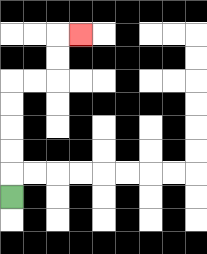{'start': '[0, 8]', 'end': '[3, 1]', 'path_directions': 'U,U,U,U,U,R,R,U,U,R', 'path_coordinates': '[[0, 8], [0, 7], [0, 6], [0, 5], [0, 4], [0, 3], [1, 3], [2, 3], [2, 2], [2, 1], [3, 1]]'}